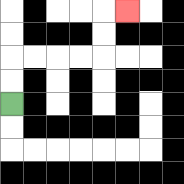{'start': '[0, 4]', 'end': '[5, 0]', 'path_directions': 'U,U,R,R,R,R,U,U,R', 'path_coordinates': '[[0, 4], [0, 3], [0, 2], [1, 2], [2, 2], [3, 2], [4, 2], [4, 1], [4, 0], [5, 0]]'}